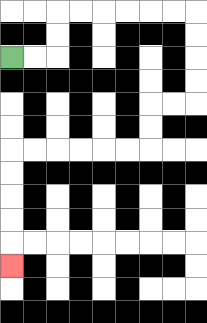{'start': '[0, 2]', 'end': '[0, 11]', 'path_directions': 'R,R,U,U,R,R,R,R,R,R,D,D,D,D,L,L,D,D,L,L,L,L,L,L,D,D,D,D,D', 'path_coordinates': '[[0, 2], [1, 2], [2, 2], [2, 1], [2, 0], [3, 0], [4, 0], [5, 0], [6, 0], [7, 0], [8, 0], [8, 1], [8, 2], [8, 3], [8, 4], [7, 4], [6, 4], [6, 5], [6, 6], [5, 6], [4, 6], [3, 6], [2, 6], [1, 6], [0, 6], [0, 7], [0, 8], [0, 9], [0, 10], [0, 11]]'}